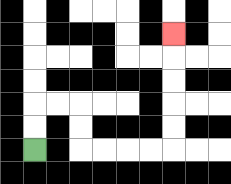{'start': '[1, 6]', 'end': '[7, 1]', 'path_directions': 'U,U,R,R,D,D,R,R,R,R,U,U,U,U,U', 'path_coordinates': '[[1, 6], [1, 5], [1, 4], [2, 4], [3, 4], [3, 5], [3, 6], [4, 6], [5, 6], [6, 6], [7, 6], [7, 5], [7, 4], [7, 3], [7, 2], [7, 1]]'}